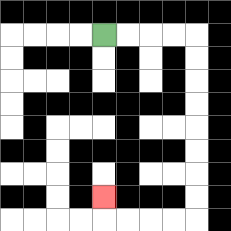{'start': '[4, 1]', 'end': '[4, 8]', 'path_directions': 'R,R,R,R,D,D,D,D,D,D,D,D,L,L,L,L,U', 'path_coordinates': '[[4, 1], [5, 1], [6, 1], [7, 1], [8, 1], [8, 2], [8, 3], [8, 4], [8, 5], [8, 6], [8, 7], [8, 8], [8, 9], [7, 9], [6, 9], [5, 9], [4, 9], [4, 8]]'}